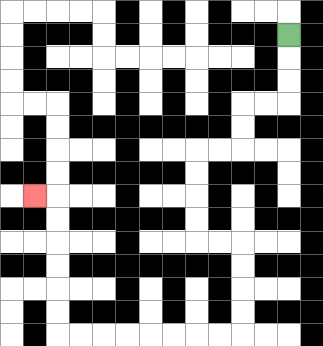{'start': '[12, 1]', 'end': '[1, 8]', 'path_directions': 'D,D,D,L,L,D,D,L,L,D,D,D,D,R,R,D,D,D,D,L,L,L,L,L,L,L,L,U,U,U,U,U,U,L', 'path_coordinates': '[[12, 1], [12, 2], [12, 3], [12, 4], [11, 4], [10, 4], [10, 5], [10, 6], [9, 6], [8, 6], [8, 7], [8, 8], [8, 9], [8, 10], [9, 10], [10, 10], [10, 11], [10, 12], [10, 13], [10, 14], [9, 14], [8, 14], [7, 14], [6, 14], [5, 14], [4, 14], [3, 14], [2, 14], [2, 13], [2, 12], [2, 11], [2, 10], [2, 9], [2, 8], [1, 8]]'}